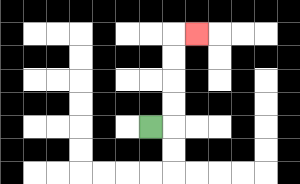{'start': '[6, 5]', 'end': '[8, 1]', 'path_directions': 'R,U,U,U,U,R', 'path_coordinates': '[[6, 5], [7, 5], [7, 4], [7, 3], [7, 2], [7, 1], [8, 1]]'}